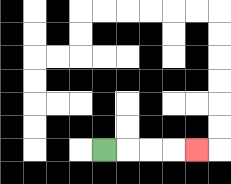{'start': '[4, 6]', 'end': '[8, 6]', 'path_directions': 'R,R,R,R', 'path_coordinates': '[[4, 6], [5, 6], [6, 6], [7, 6], [8, 6]]'}